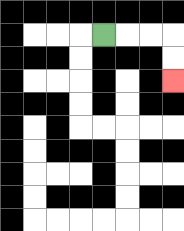{'start': '[4, 1]', 'end': '[7, 3]', 'path_directions': 'R,R,R,D,D', 'path_coordinates': '[[4, 1], [5, 1], [6, 1], [7, 1], [7, 2], [7, 3]]'}